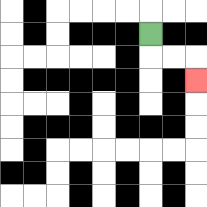{'start': '[6, 1]', 'end': '[8, 3]', 'path_directions': 'D,R,R,D', 'path_coordinates': '[[6, 1], [6, 2], [7, 2], [8, 2], [8, 3]]'}